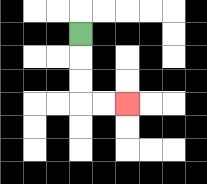{'start': '[3, 1]', 'end': '[5, 4]', 'path_directions': 'D,D,D,R,R', 'path_coordinates': '[[3, 1], [3, 2], [3, 3], [3, 4], [4, 4], [5, 4]]'}